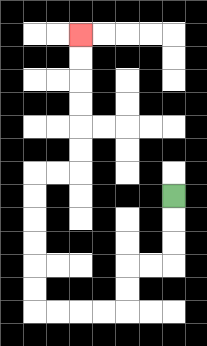{'start': '[7, 8]', 'end': '[3, 1]', 'path_directions': 'D,D,D,L,L,D,D,L,L,L,L,U,U,U,U,U,U,R,R,U,U,U,U,U,U', 'path_coordinates': '[[7, 8], [7, 9], [7, 10], [7, 11], [6, 11], [5, 11], [5, 12], [5, 13], [4, 13], [3, 13], [2, 13], [1, 13], [1, 12], [1, 11], [1, 10], [1, 9], [1, 8], [1, 7], [2, 7], [3, 7], [3, 6], [3, 5], [3, 4], [3, 3], [3, 2], [3, 1]]'}